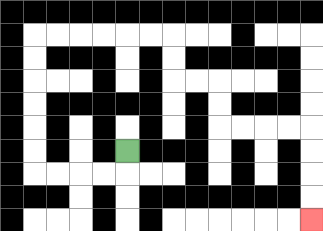{'start': '[5, 6]', 'end': '[13, 9]', 'path_directions': 'D,L,L,L,L,U,U,U,U,U,U,R,R,R,R,R,R,D,D,R,R,D,D,R,R,R,R,D,D,D,D', 'path_coordinates': '[[5, 6], [5, 7], [4, 7], [3, 7], [2, 7], [1, 7], [1, 6], [1, 5], [1, 4], [1, 3], [1, 2], [1, 1], [2, 1], [3, 1], [4, 1], [5, 1], [6, 1], [7, 1], [7, 2], [7, 3], [8, 3], [9, 3], [9, 4], [9, 5], [10, 5], [11, 5], [12, 5], [13, 5], [13, 6], [13, 7], [13, 8], [13, 9]]'}